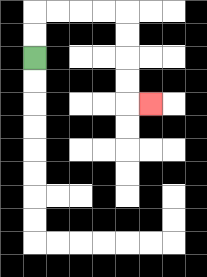{'start': '[1, 2]', 'end': '[6, 4]', 'path_directions': 'U,U,R,R,R,R,D,D,D,D,R', 'path_coordinates': '[[1, 2], [1, 1], [1, 0], [2, 0], [3, 0], [4, 0], [5, 0], [5, 1], [5, 2], [5, 3], [5, 4], [6, 4]]'}